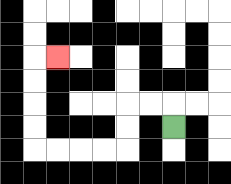{'start': '[7, 5]', 'end': '[2, 2]', 'path_directions': 'U,L,L,D,D,L,L,L,L,U,U,U,U,R', 'path_coordinates': '[[7, 5], [7, 4], [6, 4], [5, 4], [5, 5], [5, 6], [4, 6], [3, 6], [2, 6], [1, 6], [1, 5], [1, 4], [1, 3], [1, 2], [2, 2]]'}